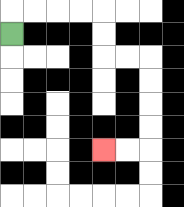{'start': '[0, 1]', 'end': '[4, 6]', 'path_directions': 'U,R,R,R,R,D,D,R,R,D,D,D,D,L,L', 'path_coordinates': '[[0, 1], [0, 0], [1, 0], [2, 0], [3, 0], [4, 0], [4, 1], [4, 2], [5, 2], [6, 2], [6, 3], [6, 4], [6, 5], [6, 6], [5, 6], [4, 6]]'}